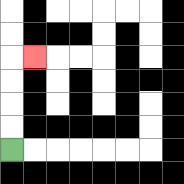{'start': '[0, 6]', 'end': '[1, 2]', 'path_directions': 'U,U,U,U,R', 'path_coordinates': '[[0, 6], [0, 5], [0, 4], [0, 3], [0, 2], [1, 2]]'}